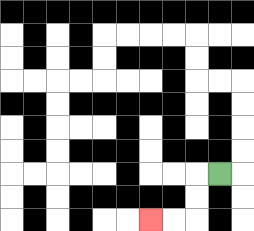{'start': '[9, 7]', 'end': '[6, 9]', 'path_directions': 'L,D,D,L,L', 'path_coordinates': '[[9, 7], [8, 7], [8, 8], [8, 9], [7, 9], [6, 9]]'}